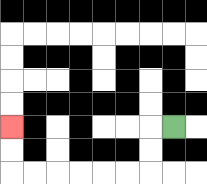{'start': '[7, 5]', 'end': '[0, 5]', 'path_directions': 'L,D,D,L,L,L,L,L,L,U,U', 'path_coordinates': '[[7, 5], [6, 5], [6, 6], [6, 7], [5, 7], [4, 7], [3, 7], [2, 7], [1, 7], [0, 7], [0, 6], [0, 5]]'}